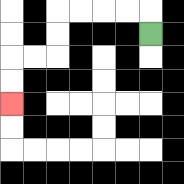{'start': '[6, 1]', 'end': '[0, 4]', 'path_directions': 'U,L,L,L,L,D,D,L,L,D,D', 'path_coordinates': '[[6, 1], [6, 0], [5, 0], [4, 0], [3, 0], [2, 0], [2, 1], [2, 2], [1, 2], [0, 2], [0, 3], [0, 4]]'}